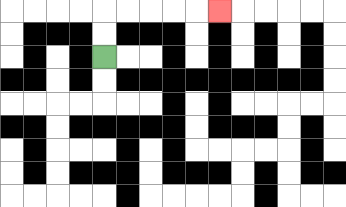{'start': '[4, 2]', 'end': '[9, 0]', 'path_directions': 'U,U,R,R,R,R,R', 'path_coordinates': '[[4, 2], [4, 1], [4, 0], [5, 0], [6, 0], [7, 0], [8, 0], [9, 0]]'}